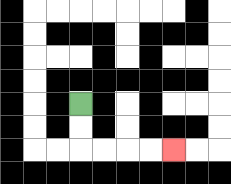{'start': '[3, 4]', 'end': '[7, 6]', 'path_directions': 'D,D,R,R,R,R', 'path_coordinates': '[[3, 4], [3, 5], [3, 6], [4, 6], [5, 6], [6, 6], [7, 6]]'}